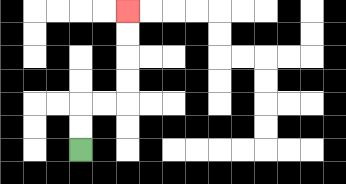{'start': '[3, 6]', 'end': '[5, 0]', 'path_directions': 'U,U,R,R,U,U,U,U', 'path_coordinates': '[[3, 6], [3, 5], [3, 4], [4, 4], [5, 4], [5, 3], [5, 2], [5, 1], [5, 0]]'}